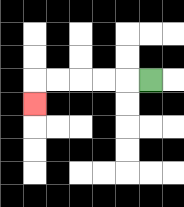{'start': '[6, 3]', 'end': '[1, 4]', 'path_directions': 'L,L,L,L,L,D', 'path_coordinates': '[[6, 3], [5, 3], [4, 3], [3, 3], [2, 3], [1, 3], [1, 4]]'}